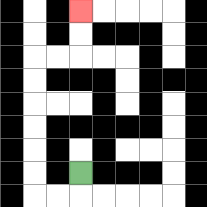{'start': '[3, 7]', 'end': '[3, 0]', 'path_directions': 'D,L,L,U,U,U,U,U,U,R,R,U,U', 'path_coordinates': '[[3, 7], [3, 8], [2, 8], [1, 8], [1, 7], [1, 6], [1, 5], [1, 4], [1, 3], [1, 2], [2, 2], [3, 2], [3, 1], [3, 0]]'}